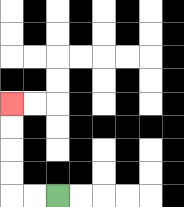{'start': '[2, 8]', 'end': '[0, 4]', 'path_directions': 'L,L,U,U,U,U', 'path_coordinates': '[[2, 8], [1, 8], [0, 8], [0, 7], [0, 6], [0, 5], [0, 4]]'}